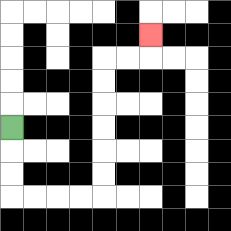{'start': '[0, 5]', 'end': '[6, 1]', 'path_directions': 'D,D,D,R,R,R,R,U,U,U,U,U,U,R,R,U', 'path_coordinates': '[[0, 5], [0, 6], [0, 7], [0, 8], [1, 8], [2, 8], [3, 8], [4, 8], [4, 7], [4, 6], [4, 5], [4, 4], [4, 3], [4, 2], [5, 2], [6, 2], [6, 1]]'}